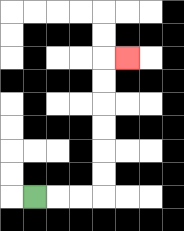{'start': '[1, 8]', 'end': '[5, 2]', 'path_directions': 'R,R,R,U,U,U,U,U,U,R', 'path_coordinates': '[[1, 8], [2, 8], [3, 8], [4, 8], [4, 7], [4, 6], [4, 5], [4, 4], [4, 3], [4, 2], [5, 2]]'}